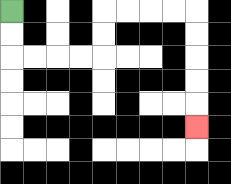{'start': '[0, 0]', 'end': '[8, 5]', 'path_directions': 'D,D,R,R,R,R,U,U,R,R,R,R,D,D,D,D,D', 'path_coordinates': '[[0, 0], [0, 1], [0, 2], [1, 2], [2, 2], [3, 2], [4, 2], [4, 1], [4, 0], [5, 0], [6, 0], [7, 0], [8, 0], [8, 1], [8, 2], [8, 3], [8, 4], [8, 5]]'}